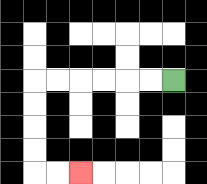{'start': '[7, 3]', 'end': '[3, 7]', 'path_directions': 'L,L,L,L,L,L,D,D,D,D,R,R', 'path_coordinates': '[[7, 3], [6, 3], [5, 3], [4, 3], [3, 3], [2, 3], [1, 3], [1, 4], [1, 5], [1, 6], [1, 7], [2, 7], [3, 7]]'}